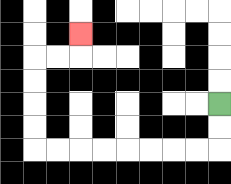{'start': '[9, 4]', 'end': '[3, 1]', 'path_directions': 'D,D,L,L,L,L,L,L,L,L,U,U,U,U,R,R,U', 'path_coordinates': '[[9, 4], [9, 5], [9, 6], [8, 6], [7, 6], [6, 6], [5, 6], [4, 6], [3, 6], [2, 6], [1, 6], [1, 5], [1, 4], [1, 3], [1, 2], [2, 2], [3, 2], [3, 1]]'}